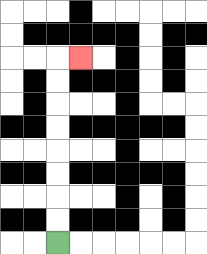{'start': '[2, 10]', 'end': '[3, 2]', 'path_directions': 'U,U,U,U,U,U,U,U,R', 'path_coordinates': '[[2, 10], [2, 9], [2, 8], [2, 7], [2, 6], [2, 5], [2, 4], [2, 3], [2, 2], [3, 2]]'}